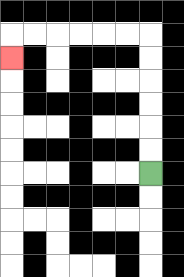{'start': '[6, 7]', 'end': '[0, 2]', 'path_directions': 'U,U,U,U,U,U,L,L,L,L,L,L,D', 'path_coordinates': '[[6, 7], [6, 6], [6, 5], [6, 4], [6, 3], [6, 2], [6, 1], [5, 1], [4, 1], [3, 1], [2, 1], [1, 1], [0, 1], [0, 2]]'}